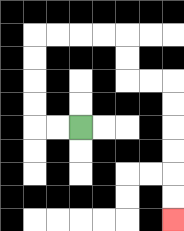{'start': '[3, 5]', 'end': '[7, 9]', 'path_directions': 'L,L,U,U,U,U,R,R,R,R,D,D,R,R,D,D,D,D,D,D', 'path_coordinates': '[[3, 5], [2, 5], [1, 5], [1, 4], [1, 3], [1, 2], [1, 1], [2, 1], [3, 1], [4, 1], [5, 1], [5, 2], [5, 3], [6, 3], [7, 3], [7, 4], [7, 5], [7, 6], [7, 7], [7, 8], [7, 9]]'}